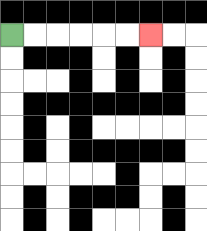{'start': '[0, 1]', 'end': '[6, 1]', 'path_directions': 'R,R,R,R,R,R', 'path_coordinates': '[[0, 1], [1, 1], [2, 1], [3, 1], [4, 1], [5, 1], [6, 1]]'}